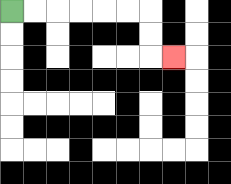{'start': '[0, 0]', 'end': '[7, 2]', 'path_directions': 'R,R,R,R,R,R,D,D,R', 'path_coordinates': '[[0, 0], [1, 0], [2, 0], [3, 0], [4, 0], [5, 0], [6, 0], [6, 1], [6, 2], [7, 2]]'}